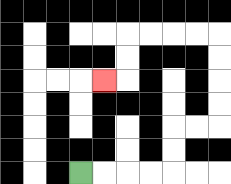{'start': '[3, 7]', 'end': '[4, 3]', 'path_directions': 'R,R,R,R,U,U,R,R,U,U,U,U,L,L,L,L,D,D,L', 'path_coordinates': '[[3, 7], [4, 7], [5, 7], [6, 7], [7, 7], [7, 6], [7, 5], [8, 5], [9, 5], [9, 4], [9, 3], [9, 2], [9, 1], [8, 1], [7, 1], [6, 1], [5, 1], [5, 2], [5, 3], [4, 3]]'}